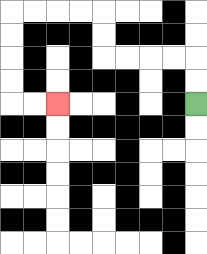{'start': '[8, 4]', 'end': '[2, 4]', 'path_directions': 'U,U,L,L,L,L,U,U,L,L,L,L,D,D,D,D,R,R', 'path_coordinates': '[[8, 4], [8, 3], [8, 2], [7, 2], [6, 2], [5, 2], [4, 2], [4, 1], [4, 0], [3, 0], [2, 0], [1, 0], [0, 0], [0, 1], [0, 2], [0, 3], [0, 4], [1, 4], [2, 4]]'}